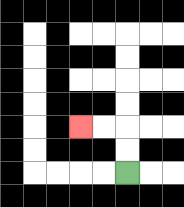{'start': '[5, 7]', 'end': '[3, 5]', 'path_directions': 'U,U,L,L', 'path_coordinates': '[[5, 7], [5, 6], [5, 5], [4, 5], [3, 5]]'}